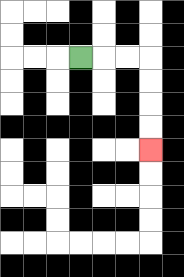{'start': '[3, 2]', 'end': '[6, 6]', 'path_directions': 'R,R,R,D,D,D,D', 'path_coordinates': '[[3, 2], [4, 2], [5, 2], [6, 2], [6, 3], [6, 4], [6, 5], [6, 6]]'}